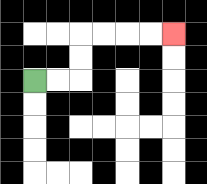{'start': '[1, 3]', 'end': '[7, 1]', 'path_directions': 'R,R,U,U,R,R,R,R', 'path_coordinates': '[[1, 3], [2, 3], [3, 3], [3, 2], [3, 1], [4, 1], [5, 1], [6, 1], [7, 1]]'}